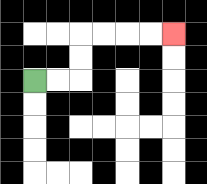{'start': '[1, 3]', 'end': '[7, 1]', 'path_directions': 'R,R,U,U,R,R,R,R', 'path_coordinates': '[[1, 3], [2, 3], [3, 3], [3, 2], [3, 1], [4, 1], [5, 1], [6, 1], [7, 1]]'}